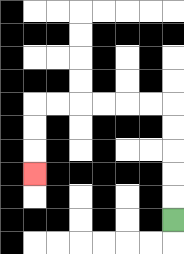{'start': '[7, 9]', 'end': '[1, 7]', 'path_directions': 'U,U,U,U,U,L,L,L,L,L,L,D,D,D', 'path_coordinates': '[[7, 9], [7, 8], [7, 7], [7, 6], [7, 5], [7, 4], [6, 4], [5, 4], [4, 4], [3, 4], [2, 4], [1, 4], [1, 5], [1, 6], [1, 7]]'}